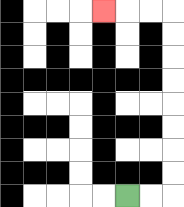{'start': '[5, 8]', 'end': '[4, 0]', 'path_directions': 'R,R,U,U,U,U,U,U,U,U,L,L,L', 'path_coordinates': '[[5, 8], [6, 8], [7, 8], [7, 7], [7, 6], [7, 5], [7, 4], [7, 3], [7, 2], [7, 1], [7, 0], [6, 0], [5, 0], [4, 0]]'}